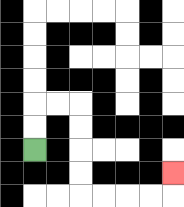{'start': '[1, 6]', 'end': '[7, 7]', 'path_directions': 'U,U,R,R,D,D,D,D,R,R,R,R,U', 'path_coordinates': '[[1, 6], [1, 5], [1, 4], [2, 4], [3, 4], [3, 5], [3, 6], [3, 7], [3, 8], [4, 8], [5, 8], [6, 8], [7, 8], [7, 7]]'}